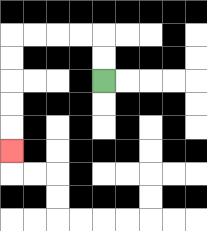{'start': '[4, 3]', 'end': '[0, 6]', 'path_directions': 'U,U,L,L,L,L,D,D,D,D,D', 'path_coordinates': '[[4, 3], [4, 2], [4, 1], [3, 1], [2, 1], [1, 1], [0, 1], [0, 2], [0, 3], [0, 4], [0, 5], [0, 6]]'}